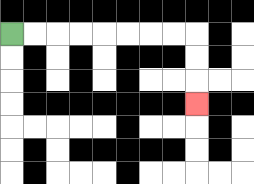{'start': '[0, 1]', 'end': '[8, 4]', 'path_directions': 'R,R,R,R,R,R,R,R,D,D,D', 'path_coordinates': '[[0, 1], [1, 1], [2, 1], [3, 1], [4, 1], [5, 1], [6, 1], [7, 1], [8, 1], [8, 2], [8, 3], [8, 4]]'}